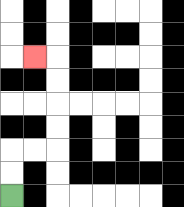{'start': '[0, 8]', 'end': '[1, 2]', 'path_directions': 'U,U,R,R,U,U,U,U,L', 'path_coordinates': '[[0, 8], [0, 7], [0, 6], [1, 6], [2, 6], [2, 5], [2, 4], [2, 3], [2, 2], [1, 2]]'}